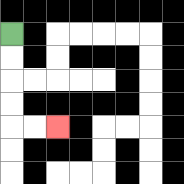{'start': '[0, 1]', 'end': '[2, 5]', 'path_directions': 'D,D,D,D,R,R', 'path_coordinates': '[[0, 1], [0, 2], [0, 3], [0, 4], [0, 5], [1, 5], [2, 5]]'}